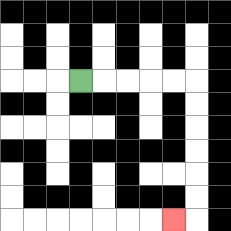{'start': '[3, 3]', 'end': '[7, 9]', 'path_directions': 'R,R,R,R,R,D,D,D,D,D,D,L', 'path_coordinates': '[[3, 3], [4, 3], [5, 3], [6, 3], [7, 3], [8, 3], [8, 4], [8, 5], [8, 6], [8, 7], [8, 8], [8, 9], [7, 9]]'}